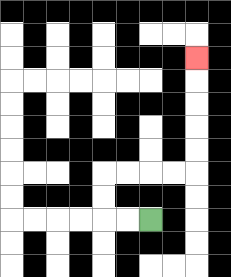{'start': '[6, 9]', 'end': '[8, 2]', 'path_directions': 'L,L,U,U,R,R,R,R,U,U,U,U,U', 'path_coordinates': '[[6, 9], [5, 9], [4, 9], [4, 8], [4, 7], [5, 7], [6, 7], [7, 7], [8, 7], [8, 6], [8, 5], [8, 4], [8, 3], [8, 2]]'}